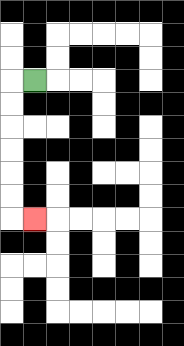{'start': '[1, 3]', 'end': '[1, 9]', 'path_directions': 'L,D,D,D,D,D,D,R', 'path_coordinates': '[[1, 3], [0, 3], [0, 4], [0, 5], [0, 6], [0, 7], [0, 8], [0, 9], [1, 9]]'}